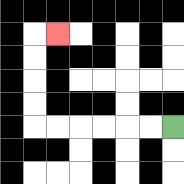{'start': '[7, 5]', 'end': '[2, 1]', 'path_directions': 'L,L,L,L,L,L,U,U,U,U,R', 'path_coordinates': '[[7, 5], [6, 5], [5, 5], [4, 5], [3, 5], [2, 5], [1, 5], [1, 4], [1, 3], [1, 2], [1, 1], [2, 1]]'}